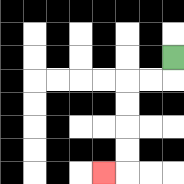{'start': '[7, 2]', 'end': '[4, 7]', 'path_directions': 'D,L,L,D,D,D,D,L', 'path_coordinates': '[[7, 2], [7, 3], [6, 3], [5, 3], [5, 4], [5, 5], [5, 6], [5, 7], [4, 7]]'}